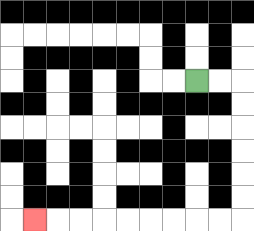{'start': '[8, 3]', 'end': '[1, 9]', 'path_directions': 'R,R,D,D,D,D,D,D,L,L,L,L,L,L,L,L,L', 'path_coordinates': '[[8, 3], [9, 3], [10, 3], [10, 4], [10, 5], [10, 6], [10, 7], [10, 8], [10, 9], [9, 9], [8, 9], [7, 9], [6, 9], [5, 9], [4, 9], [3, 9], [2, 9], [1, 9]]'}